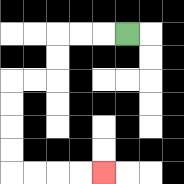{'start': '[5, 1]', 'end': '[4, 7]', 'path_directions': 'L,L,L,D,D,L,L,D,D,D,D,R,R,R,R', 'path_coordinates': '[[5, 1], [4, 1], [3, 1], [2, 1], [2, 2], [2, 3], [1, 3], [0, 3], [0, 4], [0, 5], [0, 6], [0, 7], [1, 7], [2, 7], [3, 7], [4, 7]]'}